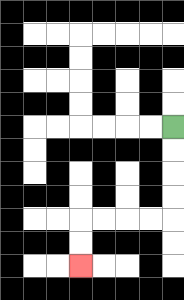{'start': '[7, 5]', 'end': '[3, 11]', 'path_directions': 'D,D,D,D,L,L,L,L,D,D', 'path_coordinates': '[[7, 5], [7, 6], [7, 7], [7, 8], [7, 9], [6, 9], [5, 9], [4, 9], [3, 9], [3, 10], [3, 11]]'}